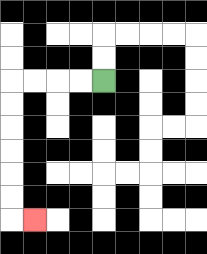{'start': '[4, 3]', 'end': '[1, 9]', 'path_directions': 'L,L,L,L,D,D,D,D,D,D,R', 'path_coordinates': '[[4, 3], [3, 3], [2, 3], [1, 3], [0, 3], [0, 4], [0, 5], [0, 6], [0, 7], [0, 8], [0, 9], [1, 9]]'}